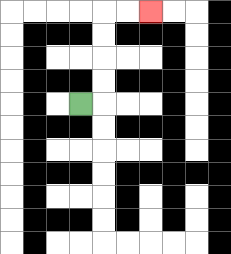{'start': '[3, 4]', 'end': '[6, 0]', 'path_directions': 'R,U,U,U,U,R,R', 'path_coordinates': '[[3, 4], [4, 4], [4, 3], [4, 2], [4, 1], [4, 0], [5, 0], [6, 0]]'}